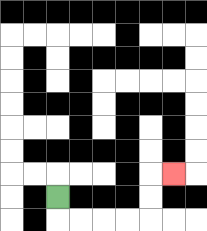{'start': '[2, 8]', 'end': '[7, 7]', 'path_directions': 'D,R,R,R,R,U,U,R', 'path_coordinates': '[[2, 8], [2, 9], [3, 9], [4, 9], [5, 9], [6, 9], [6, 8], [6, 7], [7, 7]]'}